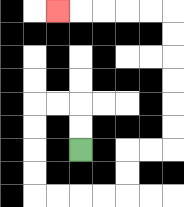{'start': '[3, 6]', 'end': '[2, 0]', 'path_directions': 'U,U,L,L,D,D,D,D,R,R,R,R,U,U,R,R,U,U,U,U,U,U,L,L,L,L,L', 'path_coordinates': '[[3, 6], [3, 5], [3, 4], [2, 4], [1, 4], [1, 5], [1, 6], [1, 7], [1, 8], [2, 8], [3, 8], [4, 8], [5, 8], [5, 7], [5, 6], [6, 6], [7, 6], [7, 5], [7, 4], [7, 3], [7, 2], [7, 1], [7, 0], [6, 0], [5, 0], [4, 0], [3, 0], [2, 0]]'}